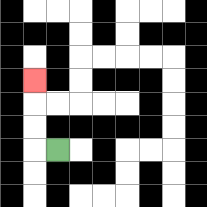{'start': '[2, 6]', 'end': '[1, 3]', 'path_directions': 'L,U,U,U', 'path_coordinates': '[[2, 6], [1, 6], [1, 5], [1, 4], [1, 3]]'}